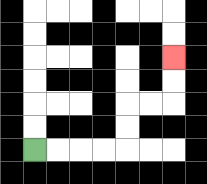{'start': '[1, 6]', 'end': '[7, 2]', 'path_directions': 'R,R,R,R,U,U,R,R,U,U', 'path_coordinates': '[[1, 6], [2, 6], [3, 6], [4, 6], [5, 6], [5, 5], [5, 4], [6, 4], [7, 4], [7, 3], [7, 2]]'}